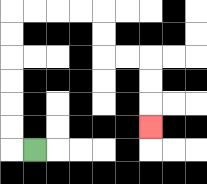{'start': '[1, 6]', 'end': '[6, 5]', 'path_directions': 'L,U,U,U,U,U,U,R,R,R,R,D,D,R,R,D,D,D', 'path_coordinates': '[[1, 6], [0, 6], [0, 5], [0, 4], [0, 3], [0, 2], [0, 1], [0, 0], [1, 0], [2, 0], [3, 0], [4, 0], [4, 1], [4, 2], [5, 2], [6, 2], [6, 3], [6, 4], [6, 5]]'}